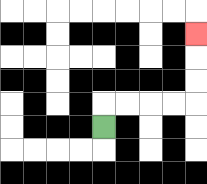{'start': '[4, 5]', 'end': '[8, 1]', 'path_directions': 'U,R,R,R,R,U,U,U', 'path_coordinates': '[[4, 5], [4, 4], [5, 4], [6, 4], [7, 4], [8, 4], [8, 3], [8, 2], [8, 1]]'}